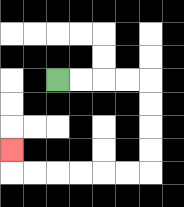{'start': '[2, 3]', 'end': '[0, 6]', 'path_directions': 'R,R,R,R,D,D,D,D,L,L,L,L,L,L,U', 'path_coordinates': '[[2, 3], [3, 3], [4, 3], [5, 3], [6, 3], [6, 4], [6, 5], [6, 6], [6, 7], [5, 7], [4, 7], [3, 7], [2, 7], [1, 7], [0, 7], [0, 6]]'}